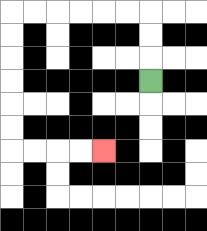{'start': '[6, 3]', 'end': '[4, 6]', 'path_directions': 'U,U,U,L,L,L,L,L,L,D,D,D,D,D,D,R,R,R,R', 'path_coordinates': '[[6, 3], [6, 2], [6, 1], [6, 0], [5, 0], [4, 0], [3, 0], [2, 0], [1, 0], [0, 0], [0, 1], [0, 2], [0, 3], [0, 4], [0, 5], [0, 6], [1, 6], [2, 6], [3, 6], [4, 6]]'}